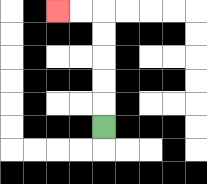{'start': '[4, 5]', 'end': '[2, 0]', 'path_directions': 'U,U,U,U,U,L,L', 'path_coordinates': '[[4, 5], [4, 4], [4, 3], [4, 2], [4, 1], [4, 0], [3, 0], [2, 0]]'}